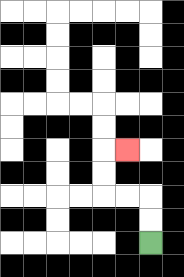{'start': '[6, 10]', 'end': '[5, 6]', 'path_directions': 'U,U,L,L,U,U,R', 'path_coordinates': '[[6, 10], [6, 9], [6, 8], [5, 8], [4, 8], [4, 7], [4, 6], [5, 6]]'}